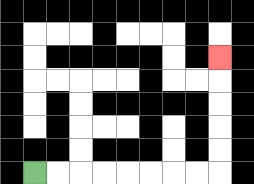{'start': '[1, 7]', 'end': '[9, 2]', 'path_directions': 'R,R,R,R,R,R,R,R,U,U,U,U,U', 'path_coordinates': '[[1, 7], [2, 7], [3, 7], [4, 7], [5, 7], [6, 7], [7, 7], [8, 7], [9, 7], [9, 6], [9, 5], [9, 4], [9, 3], [9, 2]]'}